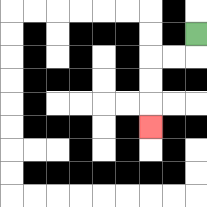{'start': '[8, 1]', 'end': '[6, 5]', 'path_directions': 'D,L,L,D,D,D', 'path_coordinates': '[[8, 1], [8, 2], [7, 2], [6, 2], [6, 3], [6, 4], [6, 5]]'}